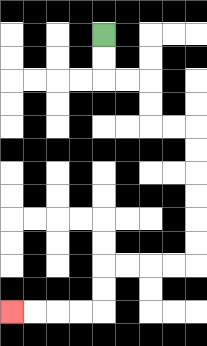{'start': '[4, 1]', 'end': '[0, 13]', 'path_directions': 'D,D,R,R,D,D,R,R,D,D,D,D,D,D,L,L,L,L,D,D,L,L,L,L', 'path_coordinates': '[[4, 1], [4, 2], [4, 3], [5, 3], [6, 3], [6, 4], [6, 5], [7, 5], [8, 5], [8, 6], [8, 7], [8, 8], [8, 9], [8, 10], [8, 11], [7, 11], [6, 11], [5, 11], [4, 11], [4, 12], [4, 13], [3, 13], [2, 13], [1, 13], [0, 13]]'}